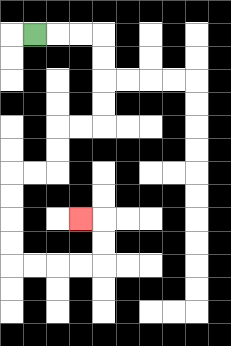{'start': '[1, 1]', 'end': '[3, 9]', 'path_directions': 'R,R,R,D,D,D,D,L,L,D,D,L,L,D,D,D,D,R,R,R,R,U,U,L', 'path_coordinates': '[[1, 1], [2, 1], [3, 1], [4, 1], [4, 2], [4, 3], [4, 4], [4, 5], [3, 5], [2, 5], [2, 6], [2, 7], [1, 7], [0, 7], [0, 8], [0, 9], [0, 10], [0, 11], [1, 11], [2, 11], [3, 11], [4, 11], [4, 10], [4, 9], [3, 9]]'}